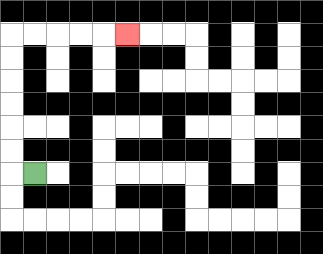{'start': '[1, 7]', 'end': '[5, 1]', 'path_directions': 'L,U,U,U,U,U,U,R,R,R,R,R', 'path_coordinates': '[[1, 7], [0, 7], [0, 6], [0, 5], [0, 4], [0, 3], [0, 2], [0, 1], [1, 1], [2, 1], [3, 1], [4, 1], [5, 1]]'}